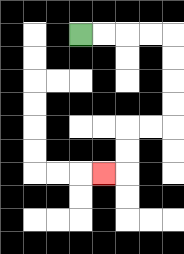{'start': '[3, 1]', 'end': '[4, 7]', 'path_directions': 'R,R,R,R,D,D,D,D,L,L,D,D,L', 'path_coordinates': '[[3, 1], [4, 1], [5, 1], [6, 1], [7, 1], [7, 2], [7, 3], [7, 4], [7, 5], [6, 5], [5, 5], [5, 6], [5, 7], [4, 7]]'}